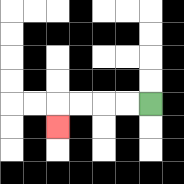{'start': '[6, 4]', 'end': '[2, 5]', 'path_directions': 'L,L,L,L,D', 'path_coordinates': '[[6, 4], [5, 4], [4, 4], [3, 4], [2, 4], [2, 5]]'}